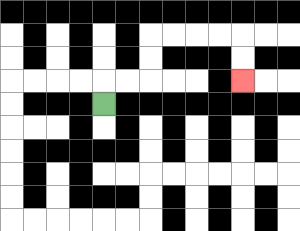{'start': '[4, 4]', 'end': '[10, 3]', 'path_directions': 'U,R,R,U,U,R,R,R,R,D,D', 'path_coordinates': '[[4, 4], [4, 3], [5, 3], [6, 3], [6, 2], [6, 1], [7, 1], [8, 1], [9, 1], [10, 1], [10, 2], [10, 3]]'}